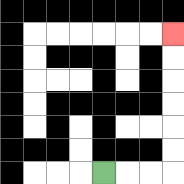{'start': '[4, 7]', 'end': '[7, 1]', 'path_directions': 'R,R,R,U,U,U,U,U,U', 'path_coordinates': '[[4, 7], [5, 7], [6, 7], [7, 7], [7, 6], [7, 5], [7, 4], [7, 3], [7, 2], [7, 1]]'}